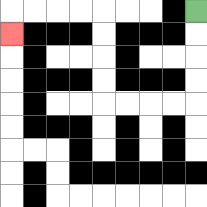{'start': '[8, 0]', 'end': '[0, 1]', 'path_directions': 'D,D,D,D,L,L,L,L,U,U,U,U,L,L,L,L,D', 'path_coordinates': '[[8, 0], [8, 1], [8, 2], [8, 3], [8, 4], [7, 4], [6, 4], [5, 4], [4, 4], [4, 3], [4, 2], [4, 1], [4, 0], [3, 0], [2, 0], [1, 0], [0, 0], [0, 1]]'}